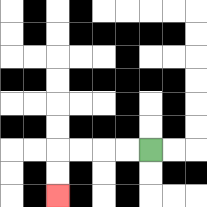{'start': '[6, 6]', 'end': '[2, 8]', 'path_directions': 'L,L,L,L,D,D', 'path_coordinates': '[[6, 6], [5, 6], [4, 6], [3, 6], [2, 6], [2, 7], [2, 8]]'}